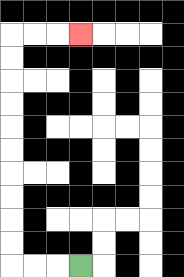{'start': '[3, 11]', 'end': '[3, 1]', 'path_directions': 'L,L,L,U,U,U,U,U,U,U,U,U,U,R,R,R', 'path_coordinates': '[[3, 11], [2, 11], [1, 11], [0, 11], [0, 10], [0, 9], [0, 8], [0, 7], [0, 6], [0, 5], [0, 4], [0, 3], [0, 2], [0, 1], [1, 1], [2, 1], [3, 1]]'}